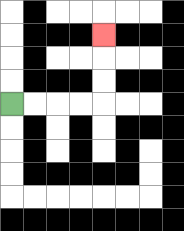{'start': '[0, 4]', 'end': '[4, 1]', 'path_directions': 'R,R,R,R,U,U,U', 'path_coordinates': '[[0, 4], [1, 4], [2, 4], [3, 4], [4, 4], [4, 3], [4, 2], [4, 1]]'}